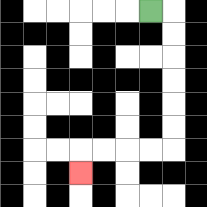{'start': '[6, 0]', 'end': '[3, 7]', 'path_directions': 'R,D,D,D,D,D,D,L,L,L,L,D', 'path_coordinates': '[[6, 0], [7, 0], [7, 1], [7, 2], [7, 3], [7, 4], [7, 5], [7, 6], [6, 6], [5, 6], [4, 6], [3, 6], [3, 7]]'}